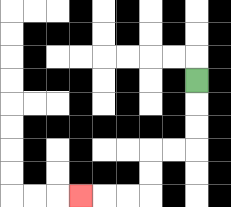{'start': '[8, 3]', 'end': '[3, 8]', 'path_directions': 'D,D,D,L,L,D,D,L,L,L', 'path_coordinates': '[[8, 3], [8, 4], [8, 5], [8, 6], [7, 6], [6, 6], [6, 7], [6, 8], [5, 8], [4, 8], [3, 8]]'}